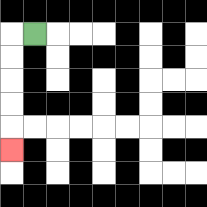{'start': '[1, 1]', 'end': '[0, 6]', 'path_directions': 'L,D,D,D,D,D', 'path_coordinates': '[[1, 1], [0, 1], [0, 2], [0, 3], [0, 4], [0, 5], [0, 6]]'}